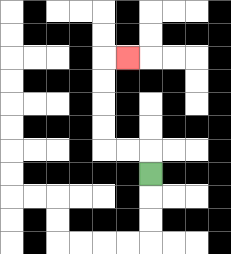{'start': '[6, 7]', 'end': '[5, 2]', 'path_directions': 'U,L,L,U,U,U,U,R', 'path_coordinates': '[[6, 7], [6, 6], [5, 6], [4, 6], [4, 5], [4, 4], [4, 3], [4, 2], [5, 2]]'}